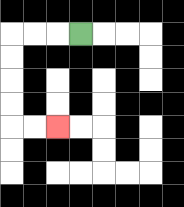{'start': '[3, 1]', 'end': '[2, 5]', 'path_directions': 'L,L,L,D,D,D,D,R,R', 'path_coordinates': '[[3, 1], [2, 1], [1, 1], [0, 1], [0, 2], [0, 3], [0, 4], [0, 5], [1, 5], [2, 5]]'}